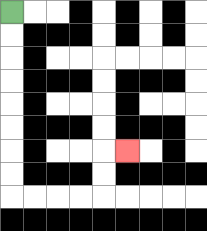{'start': '[0, 0]', 'end': '[5, 6]', 'path_directions': 'D,D,D,D,D,D,D,D,R,R,R,R,U,U,R', 'path_coordinates': '[[0, 0], [0, 1], [0, 2], [0, 3], [0, 4], [0, 5], [0, 6], [0, 7], [0, 8], [1, 8], [2, 8], [3, 8], [4, 8], [4, 7], [4, 6], [5, 6]]'}